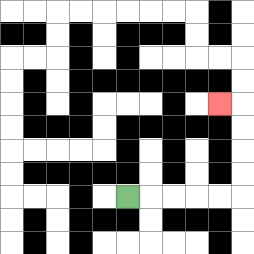{'start': '[5, 8]', 'end': '[9, 4]', 'path_directions': 'R,R,R,R,R,U,U,U,U,L', 'path_coordinates': '[[5, 8], [6, 8], [7, 8], [8, 8], [9, 8], [10, 8], [10, 7], [10, 6], [10, 5], [10, 4], [9, 4]]'}